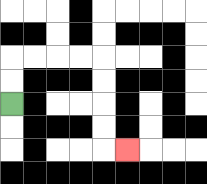{'start': '[0, 4]', 'end': '[5, 6]', 'path_directions': 'U,U,R,R,R,R,D,D,D,D,R', 'path_coordinates': '[[0, 4], [0, 3], [0, 2], [1, 2], [2, 2], [3, 2], [4, 2], [4, 3], [4, 4], [4, 5], [4, 6], [5, 6]]'}